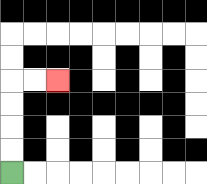{'start': '[0, 7]', 'end': '[2, 3]', 'path_directions': 'U,U,U,U,R,R', 'path_coordinates': '[[0, 7], [0, 6], [0, 5], [0, 4], [0, 3], [1, 3], [2, 3]]'}